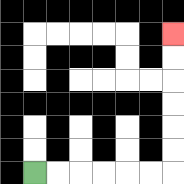{'start': '[1, 7]', 'end': '[7, 1]', 'path_directions': 'R,R,R,R,R,R,U,U,U,U,U,U', 'path_coordinates': '[[1, 7], [2, 7], [3, 7], [4, 7], [5, 7], [6, 7], [7, 7], [7, 6], [7, 5], [7, 4], [7, 3], [7, 2], [7, 1]]'}